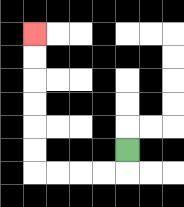{'start': '[5, 6]', 'end': '[1, 1]', 'path_directions': 'D,L,L,L,L,U,U,U,U,U,U', 'path_coordinates': '[[5, 6], [5, 7], [4, 7], [3, 7], [2, 7], [1, 7], [1, 6], [1, 5], [1, 4], [1, 3], [1, 2], [1, 1]]'}